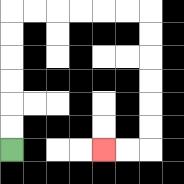{'start': '[0, 6]', 'end': '[4, 6]', 'path_directions': 'U,U,U,U,U,U,R,R,R,R,R,R,D,D,D,D,D,D,L,L', 'path_coordinates': '[[0, 6], [0, 5], [0, 4], [0, 3], [0, 2], [0, 1], [0, 0], [1, 0], [2, 0], [3, 0], [4, 0], [5, 0], [6, 0], [6, 1], [6, 2], [6, 3], [6, 4], [6, 5], [6, 6], [5, 6], [4, 6]]'}